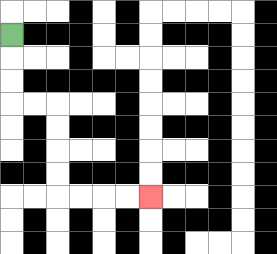{'start': '[0, 1]', 'end': '[6, 8]', 'path_directions': 'D,D,D,R,R,D,D,D,D,R,R,R,R', 'path_coordinates': '[[0, 1], [0, 2], [0, 3], [0, 4], [1, 4], [2, 4], [2, 5], [2, 6], [2, 7], [2, 8], [3, 8], [4, 8], [5, 8], [6, 8]]'}